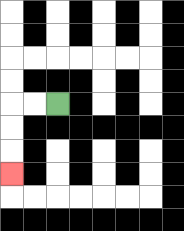{'start': '[2, 4]', 'end': '[0, 7]', 'path_directions': 'L,L,D,D,D', 'path_coordinates': '[[2, 4], [1, 4], [0, 4], [0, 5], [0, 6], [0, 7]]'}